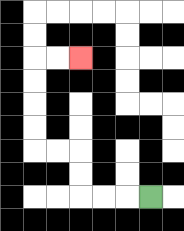{'start': '[6, 8]', 'end': '[3, 2]', 'path_directions': 'L,L,L,U,U,L,L,U,U,U,U,R,R', 'path_coordinates': '[[6, 8], [5, 8], [4, 8], [3, 8], [3, 7], [3, 6], [2, 6], [1, 6], [1, 5], [1, 4], [1, 3], [1, 2], [2, 2], [3, 2]]'}